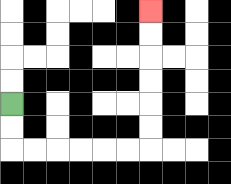{'start': '[0, 4]', 'end': '[6, 0]', 'path_directions': 'D,D,R,R,R,R,R,R,U,U,U,U,U,U', 'path_coordinates': '[[0, 4], [0, 5], [0, 6], [1, 6], [2, 6], [3, 6], [4, 6], [5, 6], [6, 6], [6, 5], [6, 4], [6, 3], [6, 2], [6, 1], [6, 0]]'}